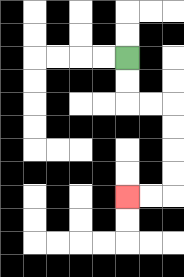{'start': '[5, 2]', 'end': '[5, 8]', 'path_directions': 'D,D,R,R,D,D,D,D,L,L', 'path_coordinates': '[[5, 2], [5, 3], [5, 4], [6, 4], [7, 4], [7, 5], [7, 6], [7, 7], [7, 8], [6, 8], [5, 8]]'}